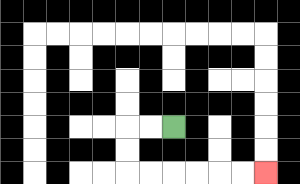{'start': '[7, 5]', 'end': '[11, 7]', 'path_directions': 'L,L,D,D,R,R,R,R,R,R', 'path_coordinates': '[[7, 5], [6, 5], [5, 5], [5, 6], [5, 7], [6, 7], [7, 7], [8, 7], [9, 7], [10, 7], [11, 7]]'}